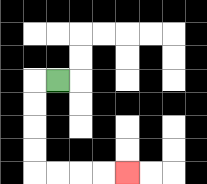{'start': '[2, 3]', 'end': '[5, 7]', 'path_directions': 'L,D,D,D,D,R,R,R,R', 'path_coordinates': '[[2, 3], [1, 3], [1, 4], [1, 5], [1, 6], [1, 7], [2, 7], [3, 7], [4, 7], [5, 7]]'}